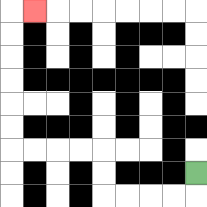{'start': '[8, 7]', 'end': '[1, 0]', 'path_directions': 'D,L,L,L,L,U,U,L,L,L,L,U,U,U,U,U,U,R', 'path_coordinates': '[[8, 7], [8, 8], [7, 8], [6, 8], [5, 8], [4, 8], [4, 7], [4, 6], [3, 6], [2, 6], [1, 6], [0, 6], [0, 5], [0, 4], [0, 3], [0, 2], [0, 1], [0, 0], [1, 0]]'}